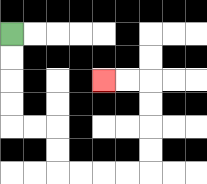{'start': '[0, 1]', 'end': '[4, 3]', 'path_directions': 'D,D,D,D,R,R,D,D,R,R,R,R,U,U,U,U,L,L', 'path_coordinates': '[[0, 1], [0, 2], [0, 3], [0, 4], [0, 5], [1, 5], [2, 5], [2, 6], [2, 7], [3, 7], [4, 7], [5, 7], [6, 7], [6, 6], [6, 5], [6, 4], [6, 3], [5, 3], [4, 3]]'}